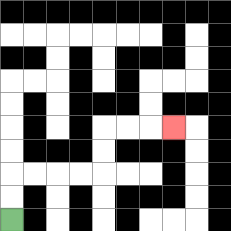{'start': '[0, 9]', 'end': '[7, 5]', 'path_directions': 'U,U,R,R,R,R,U,U,R,R,R', 'path_coordinates': '[[0, 9], [0, 8], [0, 7], [1, 7], [2, 7], [3, 7], [4, 7], [4, 6], [4, 5], [5, 5], [6, 5], [7, 5]]'}